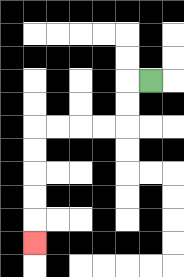{'start': '[6, 3]', 'end': '[1, 10]', 'path_directions': 'L,D,D,L,L,L,L,D,D,D,D,D', 'path_coordinates': '[[6, 3], [5, 3], [5, 4], [5, 5], [4, 5], [3, 5], [2, 5], [1, 5], [1, 6], [1, 7], [1, 8], [1, 9], [1, 10]]'}